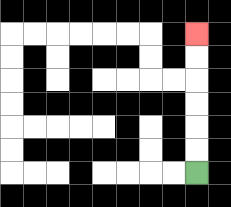{'start': '[8, 7]', 'end': '[8, 1]', 'path_directions': 'U,U,U,U,U,U', 'path_coordinates': '[[8, 7], [8, 6], [8, 5], [8, 4], [8, 3], [8, 2], [8, 1]]'}